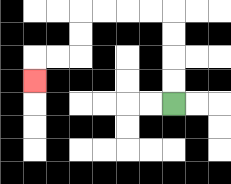{'start': '[7, 4]', 'end': '[1, 3]', 'path_directions': 'U,U,U,U,L,L,L,L,D,D,L,L,D', 'path_coordinates': '[[7, 4], [7, 3], [7, 2], [7, 1], [7, 0], [6, 0], [5, 0], [4, 0], [3, 0], [3, 1], [3, 2], [2, 2], [1, 2], [1, 3]]'}